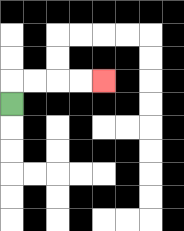{'start': '[0, 4]', 'end': '[4, 3]', 'path_directions': 'U,R,R,R,R', 'path_coordinates': '[[0, 4], [0, 3], [1, 3], [2, 3], [3, 3], [4, 3]]'}